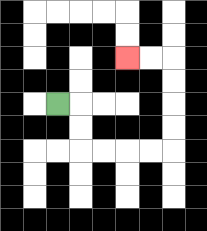{'start': '[2, 4]', 'end': '[5, 2]', 'path_directions': 'R,D,D,R,R,R,R,U,U,U,U,L,L', 'path_coordinates': '[[2, 4], [3, 4], [3, 5], [3, 6], [4, 6], [5, 6], [6, 6], [7, 6], [7, 5], [7, 4], [7, 3], [7, 2], [6, 2], [5, 2]]'}